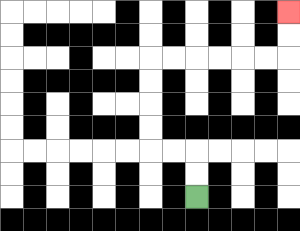{'start': '[8, 8]', 'end': '[12, 0]', 'path_directions': 'U,U,L,L,U,U,U,U,R,R,R,R,R,R,U,U', 'path_coordinates': '[[8, 8], [8, 7], [8, 6], [7, 6], [6, 6], [6, 5], [6, 4], [6, 3], [6, 2], [7, 2], [8, 2], [9, 2], [10, 2], [11, 2], [12, 2], [12, 1], [12, 0]]'}